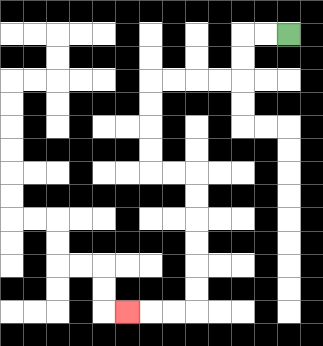{'start': '[12, 1]', 'end': '[5, 13]', 'path_directions': 'L,L,D,D,L,L,L,L,D,D,D,D,R,R,D,D,D,D,D,D,L,L,L', 'path_coordinates': '[[12, 1], [11, 1], [10, 1], [10, 2], [10, 3], [9, 3], [8, 3], [7, 3], [6, 3], [6, 4], [6, 5], [6, 6], [6, 7], [7, 7], [8, 7], [8, 8], [8, 9], [8, 10], [8, 11], [8, 12], [8, 13], [7, 13], [6, 13], [5, 13]]'}